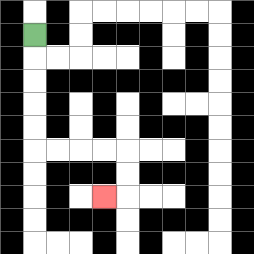{'start': '[1, 1]', 'end': '[4, 8]', 'path_directions': 'D,D,D,D,D,R,R,R,R,D,D,L', 'path_coordinates': '[[1, 1], [1, 2], [1, 3], [1, 4], [1, 5], [1, 6], [2, 6], [3, 6], [4, 6], [5, 6], [5, 7], [5, 8], [4, 8]]'}